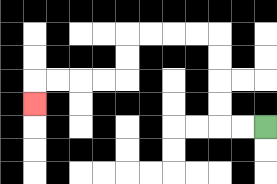{'start': '[11, 5]', 'end': '[1, 4]', 'path_directions': 'L,L,U,U,U,U,L,L,L,L,D,D,L,L,L,L,D', 'path_coordinates': '[[11, 5], [10, 5], [9, 5], [9, 4], [9, 3], [9, 2], [9, 1], [8, 1], [7, 1], [6, 1], [5, 1], [5, 2], [5, 3], [4, 3], [3, 3], [2, 3], [1, 3], [1, 4]]'}